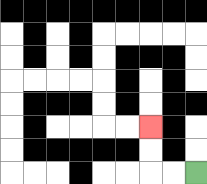{'start': '[8, 7]', 'end': '[6, 5]', 'path_directions': 'L,L,U,U', 'path_coordinates': '[[8, 7], [7, 7], [6, 7], [6, 6], [6, 5]]'}